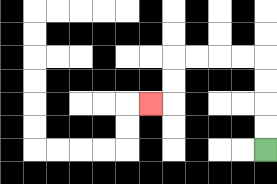{'start': '[11, 6]', 'end': '[6, 4]', 'path_directions': 'U,U,U,U,L,L,L,L,D,D,L', 'path_coordinates': '[[11, 6], [11, 5], [11, 4], [11, 3], [11, 2], [10, 2], [9, 2], [8, 2], [7, 2], [7, 3], [7, 4], [6, 4]]'}